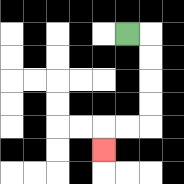{'start': '[5, 1]', 'end': '[4, 6]', 'path_directions': 'R,D,D,D,D,L,L,D', 'path_coordinates': '[[5, 1], [6, 1], [6, 2], [6, 3], [6, 4], [6, 5], [5, 5], [4, 5], [4, 6]]'}